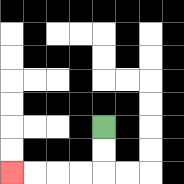{'start': '[4, 5]', 'end': '[0, 7]', 'path_directions': 'D,D,L,L,L,L', 'path_coordinates': '[[4, 5], [4, 6], [4, 7], [3, 7], [2, 7], [1, 7], [0, 7]]'}